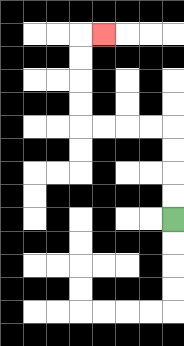{'start': '[7, 9]', 'end': '[4, 1]', 'path_directions': 'U,U,U,U,L,L,L,L,U,U,U,U,R', 'path_coordinates': '[[7, 9], [7, 8], [7, 7], [7, 6], [7, 5], [6, 5], [5, 5], [4, 5], [3, 5], [3, 4], [3, 3], [3, 2], [3, 1], [4, 1]]'}